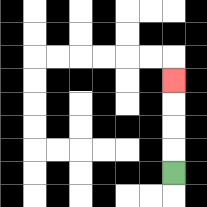{'start': '[7, 7]', 'end': '[7, 3]', 'path_directions': 'U,U,U,U', 'path_coordinates': '[[7, 7], [7, 6], [7, 5], [7, 4], [7, 3]]'}